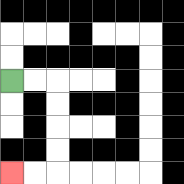{'start': '[0, 3]', 'end': '[0, 7]', 'path_directions': 'R,R,D,D,D,D,L,L', 'path_coordinates': '[[0, 3], [1, 3], [2, 3], [2, 4], [2, 5], [2, 6], [2, 7], [1, 7], [0, 7]]'}